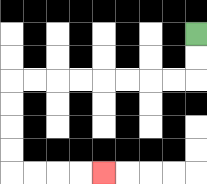{'start': '[8, 1]', 'end': '[4, 7]', 'path_directions': 'D,D,L,L,L,L,L,L,L,L,D,D,D,D,R,R,R,R', 'path_coordinates': '[[8, 1], [8, 2], [8, 3], [7, 3], [6, 3], [5, 3], [4, 3], [3, 3], [2, 3], [1, 3], [0, 3], [0, 4], [0, 5], [0, 6], [0, 7], [1, 7], [2, 7], [3, 7], [4, 7]]'}